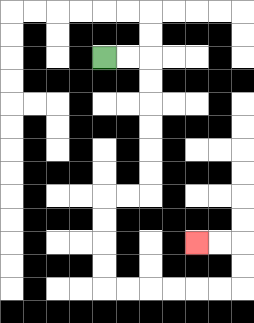{'start': '[4, 2]', 'end': '[8, 10]', 'path_directions': 'R,R,D,D,D,D,D,D,L,L,D,D,D,D,R,R,R,R,R,R,U,U,L,L', 'path_coordinates': '[[4, 2], [5, 2], [6, 2], [6, 3], [6, 4], [6, 5], [6, 6], [6, 7], [6, 8], [5, 8], [4, 8], [4, 9], [4, 10], [4, 11], [4, 12], [5, 12], [6, 12], [7, 12], [8, 12], [9, 12], [10, 12], [10, 11], [10, 10], [9, 10], [8, 10]]'}